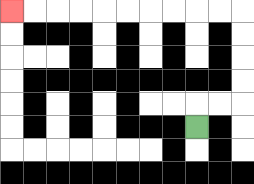{'start': '[8, 5]', 'end': '[0, 0]', 'path_directions': 'U,R,R,U,U,U,U,L,L,L,L,L,L,L,L,L,L', 'path_coordinates': '[[8, 5], [8, 4], [9, 4], [10, 4], [10, 3], [10, 2], [10, 1], [10, 0], [9, 0], [8, 0], [7, 0], [6, 0], [5, 0], [4, 0], [3, 0], [2, 0], [1, 0], [0, 0]]'}